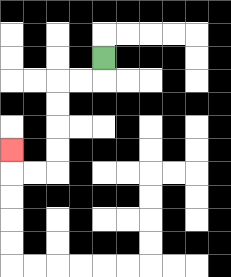{'start': '[4, 2]', 'end': '[0, 6]', 'path_directions': 'D,L,L,D,D,D,D,L,L,U', 'path_coordinates': '[[4, 2], [4, 3], [3, 3], [2, 3], [2, 4], [2, 5], [2, 6], [2, 7], [1, 7], [0, 7], [0, 6]]'}